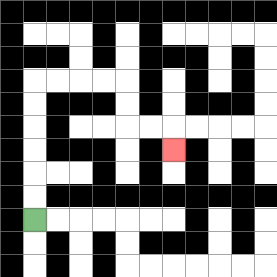{'start': '[1, 9]', 'end': '[7, 6]', 'path_directions': 'U,U,U,U,U,U,R,R,R,R,D,D,R,R,D', 'path_coordinates': '[[1, 9], [1, 8], [1, 7], [1, 6], [1, 5], [1, 4], [1, 3], [2, 3], [3, 3], [4, 3], [5, 3], [5, 4], [5, 5], [6, 5], [7, 5], [7, 6]]'}